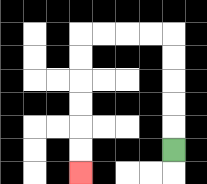{'start': '[7, 6]', 'end': '[3, 7]', 'path_directions': 'U,U,U,U,U,L,L,L,L,D,D,D,D,D,D', 'path_coordinates': '[[7, 6], [7, 5], [7, 4], [7, 3], [7, 2], [7, 1], [6, 1], [5, 1], [4, 1], [3, 1], [3, 2], [3, 3], [3, 4], [3, 5], [3, 6], [3, 7]]'}